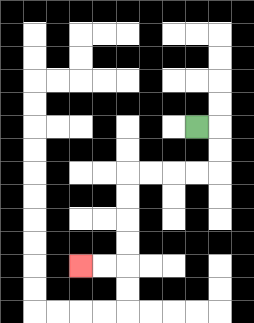{'start': '[8, 5]', 'end': '[3, 11]', 'path_directions': 'R,D,D,L,L,L,L,D,D,D,D,L,L', 'path_coordinates': '[[8, 5], [9, 5], [9, 6], [9, 7], [8, 7], [7, 7], [6, 7], [5, 7], [5, 8], [5, 9], [5, 10], [5, 11], [4, 11], [3, 11]]'}